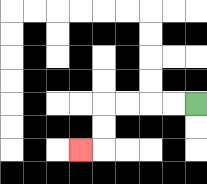{'start': '[8, 4]', 'end': '[3, 6]', 'path_directions': 'L,L,L,L,D,D,L', 'path_coordinates': '[[8, 4], [7, 4], [6, 4], [5, 4], [4, 4], [4, 5], [4, 6], [3, 6]]'}